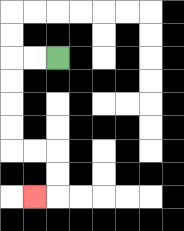{'start': '[2, 2]', 'end': '[1, 8]', 'path_directions': 'L,L,D,D,D,D,R,R,D,D,L', 'path_coordinates': '[[2, 2], [1, 2], [0, 2], [0, 3], [0, 4], [0, 5], [0, 6], [1, 6], [2, 6], [2, 7], [2, 8], [1, 8]]'}